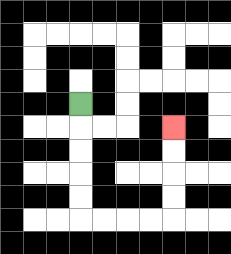{'start': '[3, 4]', 'end': '[7, 5]', 'path_directions': 'D,D,D,D,D,R,R,R,R,U,U,U,U', 'path_coordinates': '[[3, 4], [3, 5], [3, 6], [3, 7], [3, 8], [3, 9], [4, 9], [5, 9], [6, 9], [7, 9], [7, 8], [7, 7], [7, 6], [7, 5]]'}